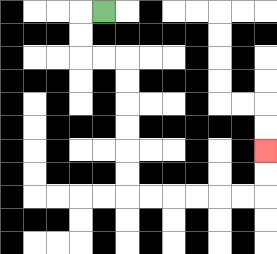{'start': '[4, 0]', 'end': '[11, 6]', 'path_directions': 'L,D,D,R,R,D,D,D,D,D,D,R,R,R,R,R,R,U,U', 'path_coordinates': '[[4, 0], [3, 0], [3, 1], [3, 2], [4, 2], [5, 2], [5, 3], [5, 4], [5, 5], [5, 6], [5, 7], [5, 8], [6, 8], [7, 8], [8, 8], [9, 8], [10, 8], [11, 8], [11, 7], [11, 6]]'}